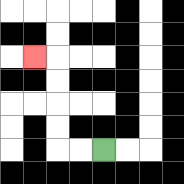{'start': '[4, 6]', 'end': '[1, 2]', 'path_directions': 'L,L,U,U,U,U,L', 'path_coordinates': '[[4, 6], [3, 6], [2, 6], [2, 5], [2, 4], [2, 3], [2, 2], [1, 2]]'}